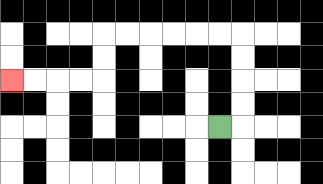{'start': '[9, 5]', 'end': '[0, 3]', 'path_directions': 'R,U,U,U,U,L,L,L,L,L,L,D,D,L,L,L,L', 'path_coordinates': '[[9, 5], [10, 5], [10, 4], [10, 3], [10, 2], [10, 1], [9, 1], [8, 1], [7, 1], [6, 1], [5, 1], [4, 1], [4, 2], [4, 3], [3, 3], [2, 3], [1, 3], [0, 3]]'}